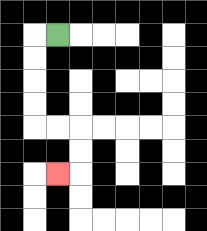{'start': '[2, 1]', 'end': '[2, 7]', 'path_directions': 'L,D,D,D,D,R,R,D,D,L', 'path_coordinates': '[[2, 1], [1, 1], [1, 2], [1, 3], [1, 4], [1, 5], [2, 5], [3, 5], [3, 6], [3, 7], [2, 7]]'}